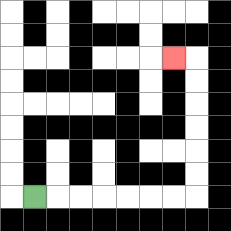{'start': '[1, 8]', 'end': '[7, 2]', 'path_directions': 'R,R,R,R,R,R,R,U,U,U,U,U,U,L', 'path_coordinates': '[[1, 8], [2, 8], [3, 8], [4, 8], [5, 8], [6, 8], [7, 8], [8, 8], [8, 7], [8, 6], [8, 5], [8, 4], [8, 3], [8, 2], [7, 2]]'}